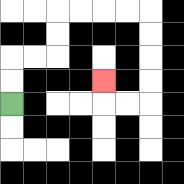{'start': '[0, 4]', 'end': '[4, 3]', 'path_directions': 'U,U,R,R,U,U,R,R,R,R,D,D,D,D,L,L,U', 'path_coordinates': '[[0, 4], [0, 3], [0, 2], [1, 2], [2, 2], [2, 1], [2, 0], [3, 0], [4, 0], [5, 0], [6, 0], [6, 1], [6, 2], [6, 3], [6, 4], [5, 4], [4, 4], [4, 3]]'}